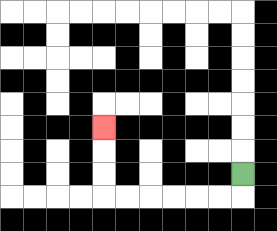{'start': '[10, 7]', 'end': '[4, 5]', 'path_directions': 'D,L,L,L,L,L,L,U,U,U', 'path_coordinates': '[[10, 7], [10, 8], [9, 8], [8, 8], [7, 8], [6, 8], [5, 8], [4, 8], [4, 7], [4, 6], [4, 5]]'}